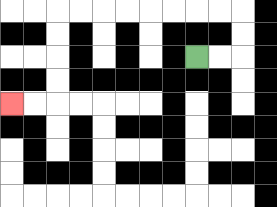{'start': '[8, 2]', 'end': '[0, 4]', 'path_directions': 'R,R,U,U,L,L,L,L,L,L,L,L,D,D,D,D,L,L', 'path_coordinates': '[[8, 2], [9, 2], [10, 2], [10, 1], [10, 0], [9, 0], [8, 0], [7, 0], [6, 0], [5, 0], [4, 0], [3, 0], [2, 0], [2, 1], [2, 2], [2, 3], [2, 4], [1, 4], [0, 4]]'}